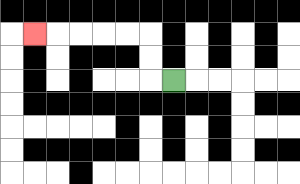{'start': '[7, 3]', 'end': '[1, 1]', 'path_directions': 'L,U,U,L,L,L,L,L', 'path_coordinates': '[[7, 3], [6, 3], [6, 2], [6, 1], [5, 1], [4, 1], [3, 1], [2, 1], [1, 1]]'}